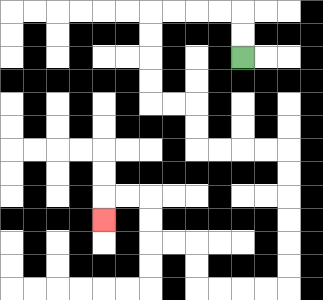{'start': '[10, 2]', 'end': '[4, 9]', 'path_directions': 'U,U,L,L,L,L,D,D,D,D,R,R,D,D,R,R,R,R,D,D,D,D,D,D,L,L,L,L,U,U,L,L,U,U,L,L,D', 'path_coordinates': '[[10, 2], [10, 1], [10, 0], [9, 0], [8, 0], [7, 0], [6, 0], [6, 1], [6, 2], [6, 3], [6, 4], [7, 4], [8, 4], [8, 5], [8, 6], [9, 6], [10, 6], [11, 6], [12, 6], [12, 7], [12, 8], [12, 9], [12, 10], [12, 11], [12, 12], [11, 12], [10, 12], [9, 12], [8, 12], [8, 11], [8, 10], [7, 10], [6, 10], [6, 9], [6, 8], [5, 8], [4, 8], [4, 9]]'}